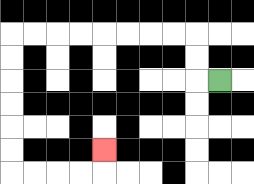{'start': '[9, 3]', 'end': '[4, 6]', 'path_directions': 'L,U,U,L,L,L,L,L,L,L,L,D,D,D,D,D,D,R,R,R,R,U', 'path_coordinates': '[[9, 3], [8, 3], [8, 2], [8, 1], [7, 1], [6, 1], [5, 1], [4, 1], [3, 1], [2, 1], [1, 1], [0, 1], [0, 2], [0, 3], [0, 4], [0, 5], [0, 6], [0, 7], [1, 7], [2, 7], [3, 7], [4, 7], [4, 6]]'}